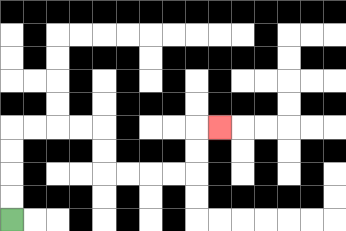{'start': '[0, 9]', 'end': '[9, 5]', 'path_directions': 'U,U,U,U,R,R,R,R,D,D,R,R,R,R,U,U,R', 'path_coordinates': '[[0, 9], [0, 8], [0, 7], [0, 6], [0, 5], [1, 5], [2, 5], [3, 5], [4, 5], [4, 6], [4, 7], [5, 7], [6, 7], [7, 7], [8, 7], [8, 6], [8, 5], [9, 5]]'}